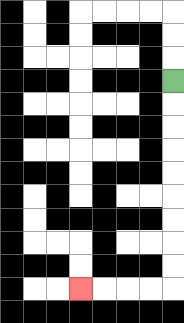{'start': '[7, 3]', 'end': '[3, 12]', 'path_directions': 'D,D,D,D,D,D,D,D,D,L,L,L,L', 'path_coordinates': '[[7, 3], [7, 4], [7, 5], [7, 6], [7, 7], [7, 8], [7, 9], [7, 10], [7, 11], [7, 12], [6, 12], [5, 12], [4, 12], [3, 12]]'}